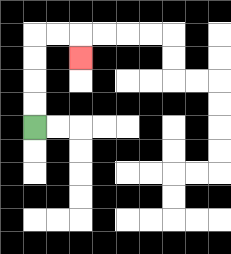{'start': '[1, 5]', 'end': '[3, 2]', 'path_directions': 'U,U,U,U,R,R,D', 'path_coordinates': '[[1, 5], [1, 4], [1, 3], [1, 2], [1, 1], [2, 1], [3, 1], [3, 2]]'}